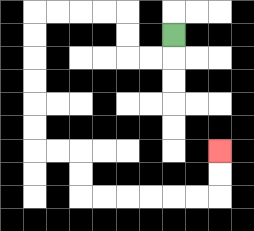{'start': '[7, 1]', 'end': '[9, 6]', 'path_directions': 'D,L,L,U,U,L,L,L,L,D,D,D,D,D,D,R,R,D,D,R,R,R,R,R,R,U,U', 'path_coordinates': '[[7, 1], [7, 2], [6, 2], [5, 2], [5, 1], [5, 0], [4, 0], [3, 0], [2, 0], [1, 0], [1, 1], [1, 2], [1, 3], [1, 4], [1, 5], [1, 6], [2, 6], [3, 6], [3, 7], [3, 8], [4, 8], [5, 8], [6, 8], [7, 8], [8, 8], [9, 8], [9, 7], [9, 6]]'}